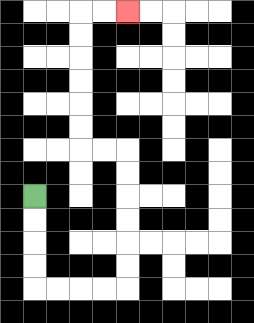{'start': '[1, 8]', 'end': '[5, 0]', 'path_directions': 'D,D,D,D,R,R,R,R,U,U,U,U,U,U,L,L,U,U,U,U,U,U,R,R', 'path_coordinates': '[[1, 8], [1, 9], [1, 10], [1, 11], [1, 12], [2, 12], [3, 12], [4, 12], [5, 12], [5, 11], [5, 10], [5, 9], [5, 8], [5, 7], [5, 6], [4, 6], [3, 6], [3, 5], [3, 4], [3, 3], [3, 2], [3, 1], [3, 0], [4, 0], [5, 0]]'}